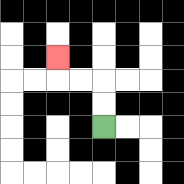{'start': '[4, 5]', 'end': '[2, 2]', 'path_directions': 'U,U,L,L,U', 'path_coordinates': '[[4, 5], [4, 4], [4, 3], [3, 3], [2, 3], [2, 2]]'}